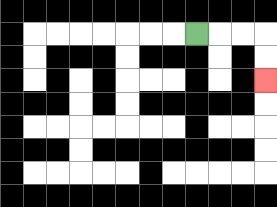{'start': '[8, 1]', 'end': '[11, 3]', 'path_directions': 'R,R,R,D,D', 'path_coordinates': '[[8, 1], [9, 1], [10, 1], [11, 1], [11, 2], [11, 3]]'}